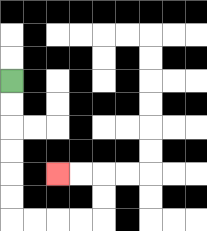{'start': '[0, 3]', 'end': '[2, 7]', 'path_directions': 'D,D,D,D,D,D,R,R,R,R,U,U,L,L', 'path_coordinates': '[[0, 3], [0, 4], [0, 5], [0, 6], [0, 7], [0, 8], [0, 9], [1, 9], [2, 9], [3, 9], [4, 9], [4, 8], [4, 7], [3, 7], [2, 7]]'}